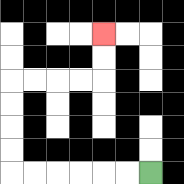{'start': '[6, 7]', 'end': '[4, 1]', 'path_directions': 'L,L,L,L,L,L,U,U,U,U,R,R,R,R,U,U', 'path_coordinates': '[[6, 7], [5, 7], [4, 7], [3, 7], [2, 7], [1, 7], [0, 7], [0, 6], [0, 5], [0, 4], [0, 3], [1, 3], [2, 3], [3, 3], [4, 3], [4, 2], [4, 1]]'}